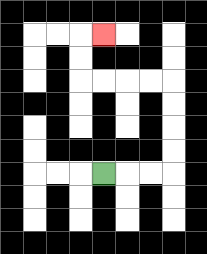{'start': '[4, 7]', 'end': '[4, 1]', 'path_directions': 'R,R,R,U,U,U,U,L,L,L,L,U,U,R', 'path_coordinates': '[[4, 7], [5, 7], [6, 7], [7, 7], [7, 6], [7, 5], [7, 4], [7, 3], [6, 3], [5, 3], [4, 3], [3, 3], [3, 2], [3, 1], [4, 1]]'}